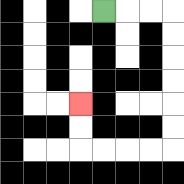{'start': '[4, 0]', 'end': '[3, 4]', 'path_directions': 'R,R,R,D,D,D,D,D,D,L,L,L,L,U,U', 'path_coordinates': '[[4, 0], [5, 0], [6, 0], [7, 0], [7, 1], [7, 2], [7, 3], [7, 4], [7, 5], [7, 6], [6, 6], [5, 6], [4, 6], [3, 6], [3, 5], [3, 4]]'}